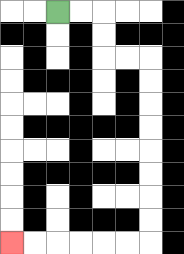{'start': '[2, 0]', 'end': '[0, 10]', 'path_directions': 'R,R,D,D,R,R,D,D,D,D,D,D,D,D,L,L,L,L,L,L', 'path_coordinates': '[[2, 0], [3, 0], [4, 0], [4, 1], [4, 2], [5, 2], [6, 2], [6, 3], [6, 4], [6, 5], [6, 6], [6, 7], [6, 8], [6, 9], [6, 10], [5, 10], [4, 10], [3, 10], [2, 10], [1, 10], [0, 10]]'}